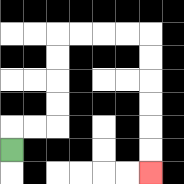{'start': '[0, 6]', 'end': '[6, 7]', 'path_directions': 'U,R,R,U,U,U,U,R,R,R,R,D,D,D,D,D,D', 'path_coordinates': '[[0, 6], [0, 5], [1, 5], [2, 5], [2, 4], [2, 3], [2, 2], [2, 1], [3, 1], [4, 1], [5, 1], [6, 1], [6, 2], [6, 3], [6, 4], [6, 5], [6, 6], [6, 7]]'}